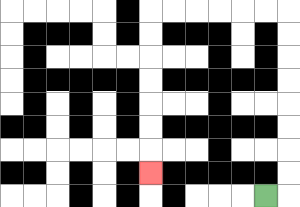{'start': '[11, 8]', 'end': '[6, 7]', 'path_directions': 'R,U,U,U,U,U,U,U,U,L,L,L,L,L,L,D,D,D,D,D,D,D', 'path_coordinates': '[[11, 8], [12, 8], [12, 7], [12, 6], [12, 5], [12, 4], [12, 3], [12, 2], [12, 1], [12, 0], [11, 0], [10, 0], [9, 0], [8, 0], [7, 0], [6, 0], [6, 1], [6, 2], [6, 3], [6, 4], [6, 5], [6, 6], [6, 7]]'}